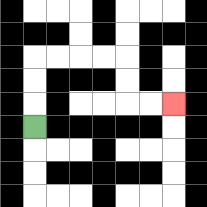{'start': '[1, 5]', 'end': '[7, 4]', 'path_directions': 'U,U,U,R,R,R,R,D,D,R,R', 'path_coordinates': '[[1, 5], [1, 4], [1, 3], [1, 2], [2, 2], [3, 2], [4, 2], [5, 2], [5, 3], [5, 4], [6, 4], [7, 4]]'}